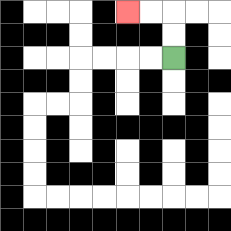{'start': '[7, 2]', 'end': '[5, 0]', 'path_directions': 'U,U,L,L', 'path_coordinates': '[[7, 2], [7, 1], [7, 0], [6, 0], [5, 0]]'}